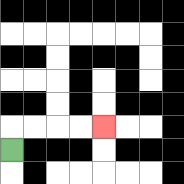{'start': '[0, 6]', 'end': '[4, 5]', 'path_directions': 'U,R,R,R,R', 'path_coordinates': '[[0, 6], [0, 5], [1, 5], [2, 5], [3, 5], [4, 5]]'}